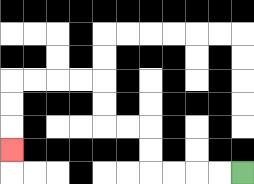{'start': '[10, 7]', 'end': '[0, 6]', 'path_directions': 'L,L,L,L,U,U,L,L,U,U,L,L,L,L,D,D,D', 'path_coordinates': '[[10, 7], [9, 7], [8, 7], [7, 7], [6, 7], [6, 6], [6, 5], [5, 5], [4, 5], [4, 4], [4, 3], [3, 3], [2, 3], [1, 3], [0, 3], [0, 4], [0, 5], [0, 6]]'}